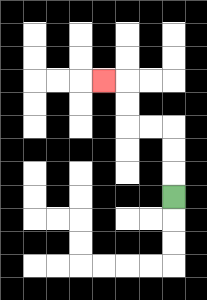{'start': '[7, 8]', 'end': '[4, 3]', 'path_directions': 'U,U,U,L,L,U,U,L', 'path_coordinates': '[[7, 8], [7, 7], [7, 6], [7, 5], [6, 5], [5, 5], [5, 4], [5, 3], [4, 3]]'}